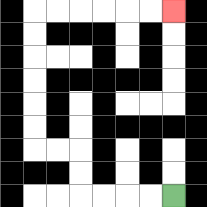{'start': '[7, 8]', 'end': '[7, 0]', 'path_directions': 'L,L,L,L,U,U,L,L,U,U,U,U,U,U,R,R,R,R,R,R', 'path_coordinates': '[[7, 8], [6, 8], [5, 8], [4, 8], [3, 8], [3, 7], [3, 6], [2, 6], [1, 6], [1, 5], [1, 4], [1, 3], [1, 2], [1, 1], [1, 0], [2, 0], [3, 0], [4, 0], [5, 0], [6, 0], [7, 0]]'}